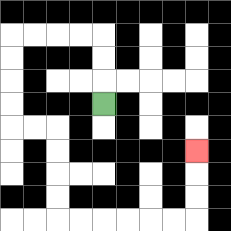{'start': '[4, 4]', 'end': '[8, 6]', 'path_directions': 'U,U,U,L,L,L,L,D,D,D,D,R,R,D,D,D,D,R,R,R,R,R,R,U,U,U', 'path_coordinates': '[[4, 4], [4, 3], [4, 2], [4, 1], [3, 1], [2, 1], [1, 1], [0, 1], [0, 2], [0, 3], [0, 4], [0, 5], [1, 5], [2, 5], [2, 6], [2, 7], [2, 8], [2, 9], [3, 9], [4, 9], [5, 9], [6, 9], [7, 9], [8, 9], [8, 8], [8, 7], [8, 6]]'}